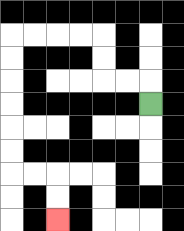{'start': '[6, 4]', 'end': '[2, 9]', 'path_directions': 'U,L,L,U,U,L,L,L,L,D,D,D,D,D,D,R,R,D,D', 'path_coordinates': '[[6, 4], [6, 3], [5, 3], [4, 3], [4, 2], [4, 1], [3, 1], [2, 1], [1, 1], [0, 1], [0, 2], [0, 3], [0, 4], [0, 5], [0, 6], [0, 7], [1, 7], [2, 7], [2, 8], [2, 9]]'}